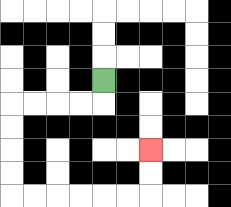{'start': '[4, 3]', 'end': '[6, 6]', 'path_directions': 'D,L,L,L,L,D,D,D,D,R,R,R,R,R,R,U,U', 'path_coordinates': '[[4, 3], [4, 4], [3, 4], [2, 4], [1, 4], [0, 4], [0, 5], [0, 6], [0, 7], [0, 8], [1, 8], [2, 8], [3, 8], [4, 8], [5, 8], [6, 8], [6, 7], [6, 6]]'}